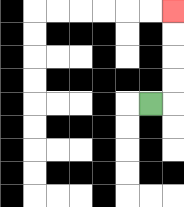{'start': '[6, 4]', 'end': '[7, 0]', 'path_directions': 'R,U,U,U,U', 'path_coordinates': '[[6, 4], [7, 4], [7, 3], [7, 2], [7, 1], [7, 0]]'}